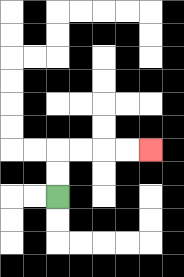{'start': '[2, 8]', 'end': '[6, 6]', 'path_directions': 'U,U,R,R,R,R', 'path_coordinates': '[[2, 8], [2, 7], [2, 6], [3, 6], [4, 6], [5, 6], [6, 6]]'}